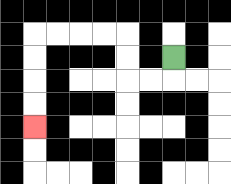{'start': '[7, 2]', 'end': '[1, 5]', 'path_directions': 'D,L,L,U,U,L,L,L,L,D,D,D,D', 'path_coordinates': '[[7, 2], [7, 3], [6, 3], [5, 3], [5, 2], [5, 1], [4, 1], [3, 1], [2, 1], [1, 1], [1, 2], [1, 3], [1, 4], [1, 5]]'}